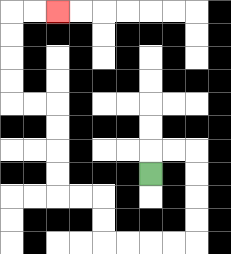{'start': '[6, 7]', 'end': '[2, 0]', 'path_directions': 'U,R,R,D,D,D,D,L,L,L,L,U,U,L,L,U,U,U,U,L,L,U,U,U,U,R,R', 'path_coordinates': '[[6, 7], [6, 6], [7, 6], [8, 6], [8, 7], [8, 8], [8, 9], [8, 10], [7, 10], [6, 10], [5, 10], [4, 10], [4, 9], [4, 8], [3, 8], [2, 8], [2, 7], [2, 6], [2, 5], [2, 4], [1, 4], [0, 4], [0, 3], [0, 2], [0, 1], [0, 0], [1, 0], [2, 0]]'}